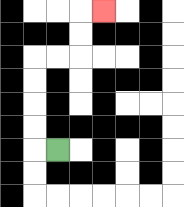{'start': '[2, 6]', 'end': '[4, 0]', 'path_directions': 'L,U,U,U,U,R,R,U,U,R', 'path_coordinates': '[[2, 6], [1, 6], [1, 5], [1, 4], [1, 3], [1, 2], [2, 2], [3, 2], [3, 1], [3, 0], [4, 0]]'}